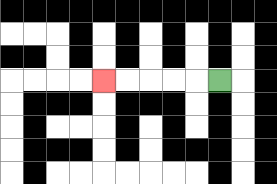{'start': '[9, 3]', 'end': '[4, 3]', 'path_directions': 'L,L,L,L,L', 'path_coordinates': '[[9, 3], [8, 3], [7, 3], [6, 3], [5, 3], [4, 3]]'}